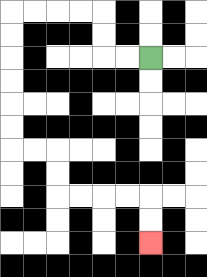{'start': '[6, 2]', 'end': '[6, 10]', 'path_directions': 'L,L,U,U,L,L,L,L,D,D,D,D,D,D,R,R,D,D,R,R,R,R,D,D', 'path_coordinates': '[[6, 2], [5, 2], [4, 2], [4, 1], [4, 0], [3, 0], [2, 0], [1, 0], [0, 0], [0, 1], [0, 2], [0, 3], [0, 4], [0, 5], [0, 6], [1, 6], [2, 6], [2, 7], [2, 8], [3, 8], [4, 8], [5, 8], [6, 8], [6, 9], [6, 10]]'}